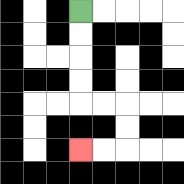{'start': '[3, 0]', 'end': '[3, 6]', 'path_directions': 'D,D,D,D,R,R,D,D,L,L', 'path_coordinates': '[[3, 0], [3, 1], [3, 2], [3, 3], [3, 4], [4, 4], [5, 4], [5, 5], [5, 6], [4, 6], [3, 6]]'}